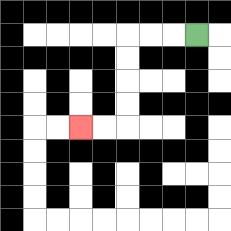{'start': '[8, 1]', 'end': '[3, 5]', 'path_directions': 'L,L,L,D,D,D,D,L,L', 'path_coordinates': '[[8, 1], [7, 1], [6, 1], [5, 1], [5, 2], [5, 3], [5, 4], [5, 5], [4, 5], [3, 5]]'}